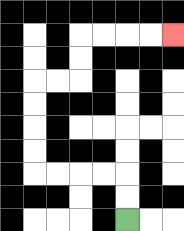{'start': '[5, 9]', 'end': '[7, 1]', 'path_directions': 'U,U,L,L,L,L,U,U,U,U,R,R,U,U,R,R,R,R', 'path_coordinates': '[[5, 9], [5, 8], [5, 7], [4, 7], [3, 7], [2, 7], [1, 7], [1, 6], [1, 5], [1, 4], [1, 3], [2, 3], [3, 3], [3, 2], [3, 1], [4, 1], [5, 1], [6, 1], [7, 1]]'}